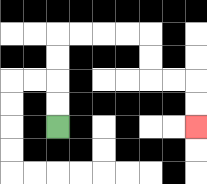{'start': '[2, 5]', 'end': '[8, 5]', 'path_directions': 'U,U,U,U,R,R,R,R,D,D,R,R,D,D', 'path_coordinates': '[[2, 5], [2, 4], [2, 3], [2, 2], [2, 1], [3, 1], [4, 1], [5, 1], [6, 1], [6, 2], [6, 3], [7, 3], [8, 3], [8, 4], [8, 5]]'}